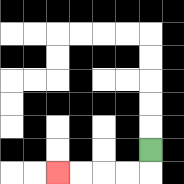{'start': '[6, 6]', 'end': '[2, 7]', 'path_directions': 'D,L,L,L,L', 'path_coordinates': '[[6, 6], [6, 7], [5, 7], [4, 7], [3, 7], [2, 7]]'}